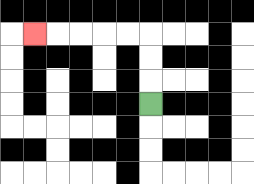{'start': '[6, 4]', 'end': '[1, 1]', 'path_directions': 'U,U,U,L,L,L,L,L', 'path_coordinates': '[[6, 4], [6, 3], [6, 2], [6, 1], [5, 1], [4, 1], [3, 1], [2, 1], [1, 1]]'}